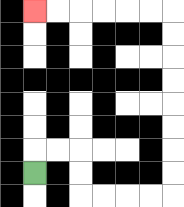{'start': '[1, 7]', 'end': '[1, 0]', 'path_directions': 'U,R,R,D,D,R,R,R,R,U,U,U,U,U,U,U,U,L,L,L,L,L,L', 'path_coordinates': '[[1, 7], [1, 6], [2, 6], [3, 6], [3, 7], [3, 8], [4, 8], [5, 8], [6, 8], [7, 8], [7, 7], [7, 6], [7, 5], [7, 4], [7, 3], [7, 2], [7, 1], [7, 0], [6, 0], [5, 0], [4, 0], [3, 0], [2, 0], [1, 0]]'}